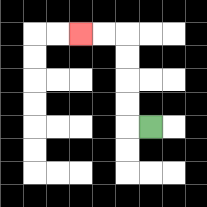{'start': '[6, 5]', 'end': '[3, 1]', 'path_directions': 'L,U,U,U,U,L,L', 'path_coordinates': '[[6, 5], [5, 5], [5, 4], [5, 3], [5, 2], [5, 1], [4, 1], [3, 1]]'}